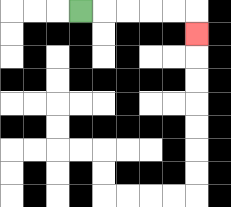{'start': '[3, 0]', 'end': '[8, 1]', 'path_directions': 'R,R,R,R,R,D', 'path_coordinates': '[[3, 0], [4, 0], [5, 0], [6, 0], [7, 0], [8, 0], [8, 1]]'}